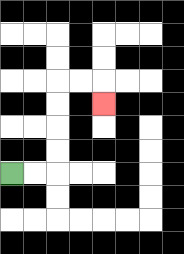{'start': '[0, 7]', 'end': '[4, 4]', 'path_directions': 'R,R,U,U,U,U,R,R,D', 'path_coordinates': '[[0, 7], [1, 7], [2, 7], [2, 6], [2, 5], [2, 4], [2, 3], [3, 3], [4, 3], [4, 4]]'}